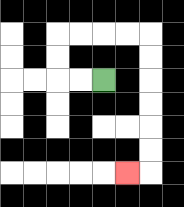{'start': '[4, 3]', 'end': '[5, 7]', 'path_directions': 'L,L,U,U,R,R,R,R,D,D,D,D,D,D,L', 'path_coordinates': '[[4, 3], [3, 3], [2, 3], [2, 2], [2, 1], [3, 1], [4, 1], [5, 1], [6, 1], [6, 2], [6, 3], [6, 4], [6, 5], [6, 6], [6, 7], [5, 7]]'}